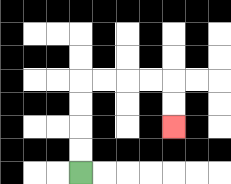{'start': '[3, 7]', 'end': '[7, 5]', 'path_directions': 'U,U,U,U,R,R,R,R,D,D', 'path_coordinates': '[[3, 7], [3, 6], [3, 5], [3, 4], [3, 3], [4, 3], [5, 3], [6, 3], [7, 3], [7, 4], [7, 5]]'}